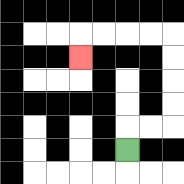{'start': '[5, 6]', 'end': '[3, 2]', 'path_directions': 'U,R,R,U,U,U,U,L,L,L,L,D', 'path_coordinates': '[[5, 6], [5, 5], [6, 5], [7, 5], [7, 4], [7, 3], [7, 2], [7, 1], [6, 1], [5, 1], [4, 1], [3, 1], [3, 2]]'}